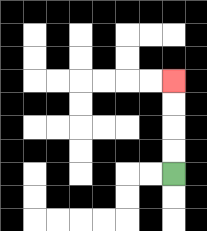{'start': '[7, 7]', 'end': '[7, 3]', 'path_directions': 'U,U,U,U', 'path_coordinates': '[[7, 7], [7, 6], [7, 5], [7, 4], [7, 3]]'}